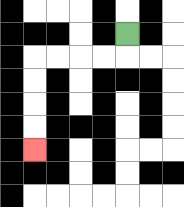{'start': '[5, 1]', 'end': '[1, 6]', 'path_directions': 'D,L,L,L,L,D,D,D,D', 'path_coordinates': '[[5, 1], [5, 2], [4, 2], [3, 2], [2, 2], [1, 2], [1, 3], [1, 4], [1, 5], [1, 6]]'}